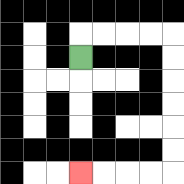{'start': '[3, 2]', 'end': '[3, 7]', 'path_directions': 'U,R,R,R,R,D,D,D,D,D,D,L,L,L,L', 'path_coordinates': '[[3, 2], [3, 1], [4, 1], [5, 1], [6, 1], [7, 1], [7, 2], [7, 3], [7, 4], [7, 5], [7, 6], [7, 7], [6, 7], [5, 7], [4, 7], [3, 7]]'}